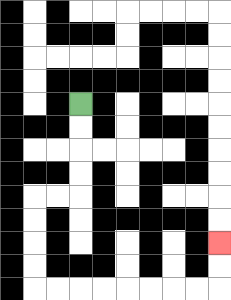{'start': '[3, 4]', 'end': '[9, 10]', 'path_directions': 'D,D,D,D,L,L,D,D,D,D,R,R,R,R,R,R,R,R,U,U', 'path_coordinates': '[[3, 4], [3, 5], [3, 6], [3, 7], [3, 8], [2, 8], [1, 8], [1, 9], [1, 10], [1, 11], [1, 12], [2, 12], [3, 12], [4, 12], [5, 12], [6, 12], [7, 12], [8, 12], [9, 12], [9, 11], [9, 10]]'}